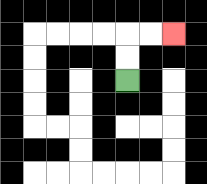{'start': '[5, 3]', 'end': '[7, 1]', 'path_directions': 'U,U,R,R', 'path_coordinates': '[[5, 3], [5, 2], [5, 1], [6, 1], [7, 1]]'}